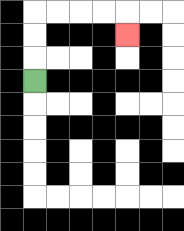{'start': '[1, 3]', 'end': '[5, 1]', 'path_directions': 'U,U,U,R,R,R,R,D', 'path_coordinates': '[[1, 3], [1, 2], [1, 1], [1, 0], [2, 0], [3, 0], [4, 0], [5, 0], [5, 1]]'}